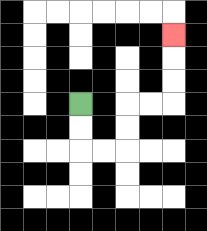{'start': '[3, 4]', 'end': '[7, 1]', 'path_directions': 'D,D,R,R,U,U,R,R,U,U,U', 'path_coordinates': '[[3, 4], [3, 5], [3, 6], [4, 6], [5, 6], [5, 5], [5, 4], [6, 4], [7, 4], [7, 3], [7, 2], [7, 1]]'}